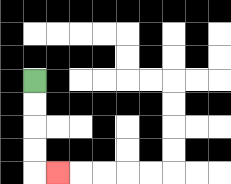{'start': '[1, 3]', 'end': '[2, 7]', 'path_directions': 'D,D,D,D,R', 'path_coordinates': '[[1, 3], [1, 4], [1, 5], [1, 6], [1, 7], [2, 7]]'}